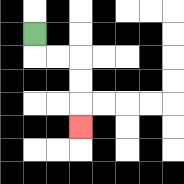{'start': '[1, 1]', 'end': '[3, 5]', 'path_directions': 'D,R,R,D,D,D', 'path_coordinates': '[[1, 1], [1, 2], [2, 2], [3, 2], [3, 3], [3, 4], [3, 5]]'}